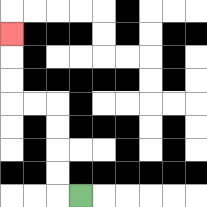{'start': '[3, 8]', 'end': '[0, 1]', 'path_directions': 'L,U,U,U,U,L,L,U,U,U', 'path_coordinates': '[[3, 8], [2, 8], [2, 7], [2, 6], [2, 5], [2, 4], [1, 4], [0, 4], [0, 3], [0, 2], [0, 1]]'}